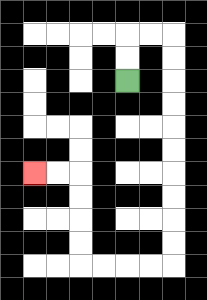{'start': '[5, 3]', 'end': '[1, 7]', 'path_directions': 'U,U,R,R,D,D,D,D,D,D,D,D,D,D,L,L,L,L,U,U,U,U,L,L', 'path_coordinates': '[[5, 3], [5, 2], [5, 1], [6, 1], [7, 1], [7, 2], [7, 3], [7, 4], [7, 5], [7, 6], [7, 7], [7, 8], [7, 9], [7, 10], [7, 11], [6, 11], [5, 11], [4, 11], [3, 11], [3, 10], [3, 9], [3, 8], [3, 7], [2, 7], [1, 7]]'}